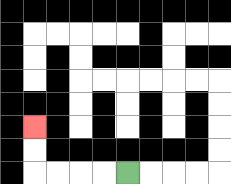{'start': '[5, 7]', 'end': '[1, 5]', 'path_directions': 'L,L,L,L,U,U', 'path_coordinates': '[[5, 7], [4, 7], [3, 7], [2, 7], [1, 7], [1, 6], [1, 5]]'}